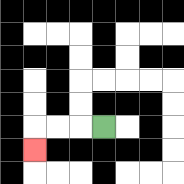{'start': '[4, 5]', 'end': '[1, 6]', 'path_directions': 'L,L,L,D', 'path_coordinates': '[[4, 5], [3, 5], [2, 5], [1, 5], [1, 6]]'}